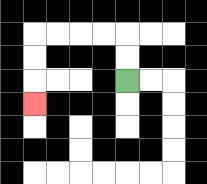{'start': '[5, 3]', 'end': '[1, 4]', 'path_directions': 'U,U,L,L,L,L,D,D,D', 'path_coordinates': '[[5, 3], [5, 2], [5, 1], [4, 1], [3, 1], [2, 1], [1, 1], [1, 2], [1, 3], [1, 4]]'}